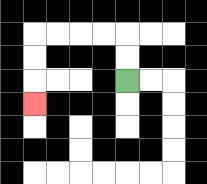{'start': '[5, 3]', 'end': '[1, 4]', 'path_directions': 'U,U,L,L,L,L,D,D,D', 'path_coordinates': '[[5, 3], [5, 2], [5, 1], [4, 1], [3, 1], [2, 1], [1, 1], [1, 2], [1, 3], [1, 4]]'}